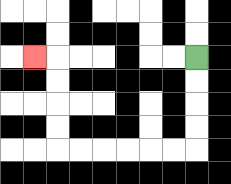{'start': '[8, 2]', 'end': '[1, 2]', 'path_directions': 'D,D,D,D,L,L,L,L,L,L,U,U,U,U,L', 'path_coordinates': '[[8, 2], [8, 3], [8, 4], [8, 5], [8, 6], [7, 6], [6, 6], [5, 6], [4, 6], [3, 6], [2, 6], [2, 5], [2, 4], [2, 3], [2, 2], [1, 2]]'}